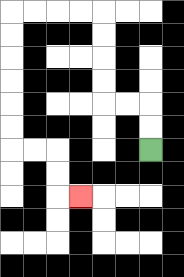{'start': '[6, 6]', 'end': '[3, 8]', 'path_directions': 'U,U,L,L,U,U,U,U,L,L,L,L,D,D,D,D,D,D,R,R,D,D,R', 'path_coordinates': '[[6, 6], [6, 5], [6, 4], [5, 4], [4, 4], [4, 3], [4, 2], [4, 1], [4, 0], [3, 0], [2, 0], [1, 0], [0, 0], [0, 1], [0, 2], [0, 3], [0, 4], [0, 5], [0, 6], [1, 6], [2, 6], [2, 7], [2, 8], [3, 8]]'}